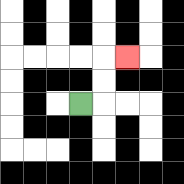{'start': '[3, 4]', 'end': '[5, 2]', 'path_directions': 'R,U,U,R', 'path_coordinates': '[[3, 4], [4, 4], [4, 3], [4, 2], [5, 2]]'}